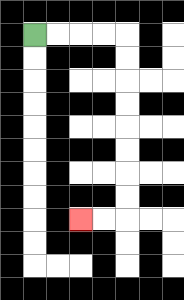{'start': '[1, 1]', 'end': '[3, 9]', 'path_directions': 'R,R,R,R,D,D,D,D,D,D,D,D,L,L', 'path_coordinates': '[[1, 1], [2, 1], [3, 1], [4, 1], [5, 1], [5, 2], [5, 3], [5, 4], [5, 5], [5, 6], [5, 7], [5, 8], [5, 9], [4, 9], [3, 9]]'}